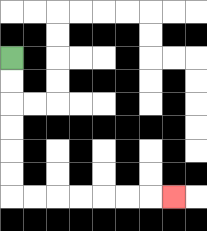{'start': '[0, 2]', 'end': '[7, 8]', 'path_directions': 'D,D,D,D,D,D,R,R,R,R,R,R,R', 'path_coordinates': '[[0, 2], [0, 3], [0, 4], [0, 5], [0, 6], [0, 7], [0, 8], [1, 8], [2, 8], [3, 8], [4, 8], [5, 8], [6, 8], [7, 8]]'}